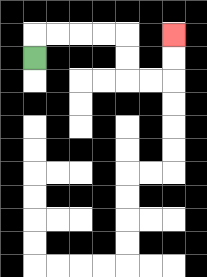{'start': '[1, 2]', 'end': '[7, 1]', 'path_directions': 'U,R,R,R,R,D,D,R,R,U,U', 'path_coordinates': '[[1, 2], [1, 1], [2, 1], [3, 1], [4, 1], [5, 1], [5, 2], [5, 3], [6, 3], [7, 3], [7, 2], [7, 1]]'}